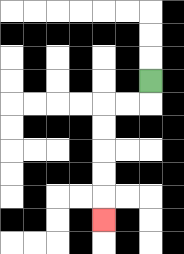{'start': '[6, 3]', 'end': '[4, 9]', 'path_directions': 'D,L,L,D,D,D,D,D', 'path_coordinates': '[[6, 3], [6, 4], [5, 4], [4, 4], [4, 5], [4, 6], [4, 7], [4, 8], [4, 9]]'}